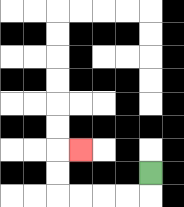{'start': '[6, 7]', 'end': '[3, 6]', 'path_directions': 'D,L,L,L,L,U,U,R', 'path_coordinates': '[[6, 7], [6, 8], [5, 8], [4, 8], [3, 8], [2, 8], [2, 7], [2, 6], [3, 6]]'}